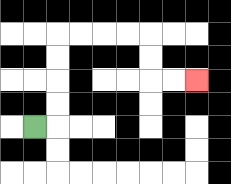{'start': '[1, 5]', 'end': '[8, 3]', 'path_directions': 'R,U,U,U,U,R,R,R,R,D,D,R,R', 'path_coordinates': '[[1, 5], [2, 5], [2, 4], [2, 3], [2, 2], [2, 1], [3, 1], [4, 1], [5, 1], [6, 1], [6, 2], [6, 3], [7, 3], [8, 3]]'}